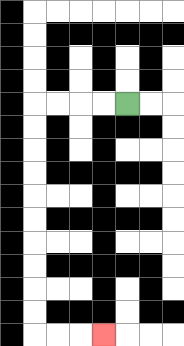{'start': '[5, 4]', 'end': '[4, 14]', 'path_directions': 'L,L,L,L,D,D,D,D,D,D,D,D,D,D,R,R,R', 'path_coordinates': '[[5, 4], [4, 4], [3, 4], [2, 4], [1, 4], [1, 5], [1, 6], [1, 7], [1, 8], [1, 9], [1, 10], [1, 11], [1, 12], [1, 13], [1, 14], [2, 14], [3, 14], [4, 14]]'}